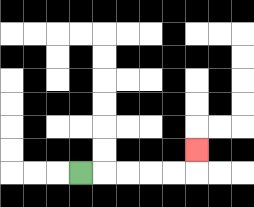{'start': '[3, 7]', 'end': '[8, 6]', 'path_directions': 'R,R,R,R,R,U', 'path_coordinates': '[[3, 7], [4, 7], [5, 7], [6, 7], [7, 7], [8, 7], [8, 6]]'}